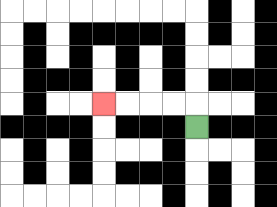{'start': '[8, 5]', 'end': '[4, 4]', 'path_directions': 'U,L,L,L,L', 'path_coordinates': '[[8, 5], [8, 4], [7, 4], [6, 4], [5, 4], [4, 4]]'}